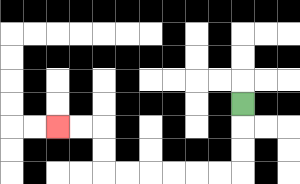{'start': '[10, 4]', 'end': '[2, 5]', 'path_directions': 'D,D,D,L,L,L,L,L,L,U,U,L,L', 'path_coordinates': '[[10, 4], [10, 5], [10, 6], [10, 7], [9, 7], [8, 7], [7, 7], [6, 7], [5, 7], [4, 7], [4, 6], [4, 5], [3, 5], [2, 5]]'}